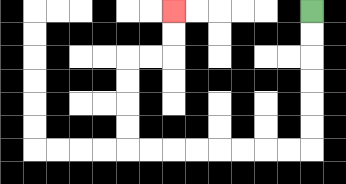{'start': '[13, 0]', 'end': '[7, 0]', 'path_directions': 'D,D,D,D,D,D,L,L,L,L,L,L,L,L,U,U,U,U,R,R,U,U', 'path_coordinates': '[[13, 0], [13, 1], [13, 2], [13, 3], [13, 4], [13, 5], [13, 6], [12, 6], [11, 6], [10, 6], [9, 6], [8, 6], [7, 6], [6, 6], [5, 6], [5, 5], [5, 4], [5, 3], [5, 2], [6, 2], [7, 2], [7, 1], [7, 0]]'}